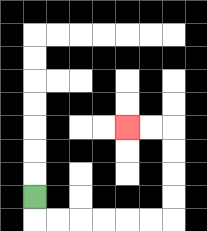{'start': '[1, 8]', 'end': '[5, 5]', 'path_directions': 'D,R,R,R,R,R,R,U,U,U,U,L,L', 'path_coordinates': '[[1, 8], [1, 9], [2, 9], [3, 9], [4, 9], [5, 9], [6, 9], [7, 9], [7, 8], [7, 7], [7, 6], [7, 5], [6, 5], [5, 5]]'}